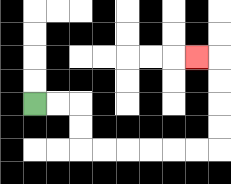{'start': '[1, 4]', 'end': '[8, 2]', 'path_directions': 'R,R,D,D,R,R,R,R,R,R,U,U,U,U,L', 'path_coordinates': '[[1, 4], [2, 4], [3, 4], [3, 5], [3, 6], [4, 6], [5, 6], [6, 6], [7, 6], [8, 6], [9, 6], [9, 5], [9, 4], [9, 3], [9, 2], [8, 2]]'}